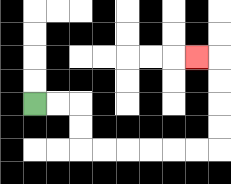{'start': '[1, 4]', 'end': '[8, 2]', 'path_directions': 'R,R,D,D,R,R,R,R,R,R,U,U,U,U,L', 'path_coordinates': '[[1, 4], [2, 4], [3, 4], [3, 5], [3, 6], [4, 6], [5, 6], [6, 6], [7, 6], [8, 6], [9, 6], [9, 5], [9, 4], [9, 3], [9, 2], [8, 2]]'}